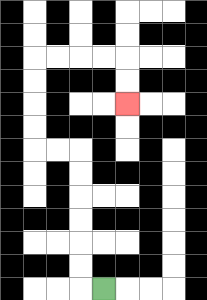{'start': '[4, 12]', 'end': '[5, 4]', 'path_directions': 'L,U,U,U,U,U,U,L,L,U,U,U,U,R,R,R,R,D,D', 'path_coordinates': '[[4, 12], [3, 12], [3, 11], [3, 10], [3, 9], [3, 8], [3, 7], [3, 6], [2, 6], [1, 6], [1, 5], [1, 4], [1, 3], [1, 2], [2, 2], [3, 2], [4, 2], [5, 2], [5, 3], [5, 4]]'}